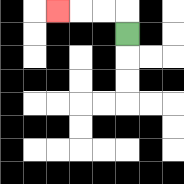{'start': '[5, 1]', 'end': '[2, 0]', 'path_directions': 'U,L,L,L', 'path_coordinates': '[[5, 1], [5, 0], [4, 0], [3, 0], [2, 0]]'}